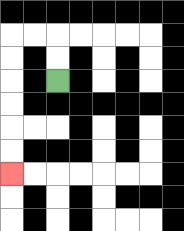{'start': '[2, 3]', 'end': '[0, 7]', 'path_directions': 'U,U,L,L,D,D,D,D,D,D', 'path_coordinates': '[[2, 3], [2, 2], [2, 1], [1, 1], [0, 1], [0, 2], [0, 3], [0, 4], [0, 5], [0, 6], [0, 7]]'}